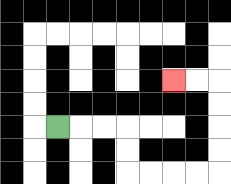{'start': '[2, 5]', 'end': '[7, 3]', 'path_directions': 'R,R,R,D,D,R,R,R,R,U,U,U,U,L,L', 'path_coordinates': '[[2, 5], [3, 5], [4, 5], [5, 5], [5, 6], [5, 7], [6, 7], [7, 7], [8, 7], [9, 7], [9, 6], [9, 5], [9, 4], [9, 3], [8, 3], [7, 3]]'}